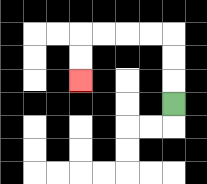{'start': '[7, 4]', 'end': '[3, 3]', 'path_directions': 'U,U,U,L,L,L,L,D,D', 'path_coordinates': '[[7, 4], [7, 3], [7, 2], [7, 1], [6, 1], [5, 1], [4, 1], [3, 1], [3, 2], [3, 3]]'}